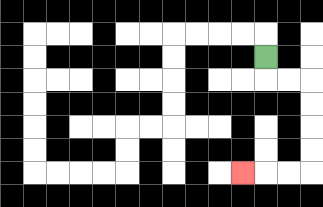{'start': '[11, 2]', 'end': '[10, 7]', 'path_directions': 'D,R,R,D,D,D,D,L,L,L', 'path_coordinates': '[[11, 2], [11, 3], [12, 3], [13, 3], [13, 4], [13, 5], [13, 6], [13, 7], [12, 7], [11, 7], [10, 7]]'}